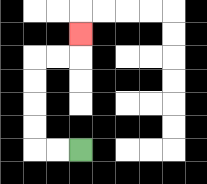{'start': '[3, 6]', 'end': '[3, 1]', 'path_directions': 'L,L,U,U,U,U,R,R,U', 'path_coordinates': '[[3, 6], [2, 6], [1, 6], [1, 5], [1, 4], [1, 3], [1, 2], [2, 2], [3, 2], [3, 1]]'}